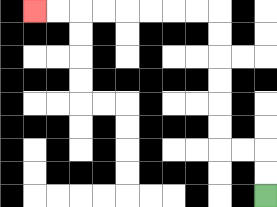{'start': '[11, 8]', 'end': '[1, 0]', 'path_directions': 'U,U,L,L,U,U,U,U,U,U,L,L,L,L,L,L,L,L', 'path_coordinates': '[[11, 8], [11, 7], [11, 6], [10, 6], [9, 6], [9, 5], [9, 4], [9, 3], [9, 2], [9, 1], [9, 0], [8, 0], [7, 0], [6, 0], [5, 0], [4, 0], [3, 0], [2, 0], [1, 0]]'}